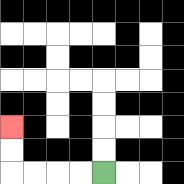{'start': '[4, 7]', 'end': '[0, 5]', 'path_directions': 'L,L,L,L,U,U', 'path_coordinates': '[[4, 7], [3, 7], [2, 7], [1, 7], [0, 7], [0, 6], [0, 5]]'}